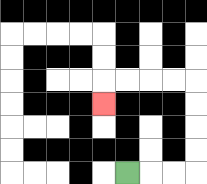{'start': '[5, 7]', 'end': '[4, 4]', 'path_directions': 'R,R,R,U,U,U,U,L,L,L,L,D', 'path_coordinates': '[[5, 7], [6, 7], [7, 7], [8, 7], [8, 6], [8, 5], [8, 4], [8, 3], [7, 3], [6, 3], [5, 3], [4, 3], [4, 4]]'}